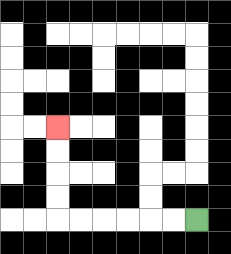{'start': '[8, 9]', 'end': '[2, 5]', 'path_directions': 'L,L,L,L,L,L,U,U,U,U', 'path_coordinates': '[[8, 9], [7, 9], [6, 9], [5, 9], [4, 9], [3, 9], [2, 9], [2, 8], [2, 7], [2, 6], [2, 5]]'}